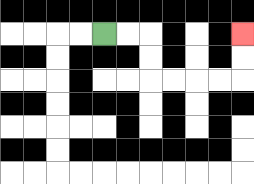{'start': '[4, 1]', 'end': '[10, 1]', 'path_directions': 'R,R,D,D,R,R,R,R,U,U', 'path_coordinates': '[[4, 1], [5, 1], [6, 1], [6, 2], [6, 3], [7, 3], [8, 3], [9, 3], [10, 3], [10, 2], [10, 1]]'}